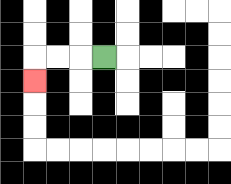{'start': '[4, 2]', 'end': '[1, 3]', 'path_directions': 'L,L,L,D', 'path_coordinates': '[[4, 2], [3, 2], [2, 2], [1, 2], [1, 3]]'}